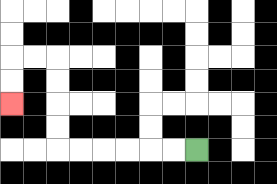{'start': '[8, 6]', 'end': '[0, 4]', 'path_directions': 'L,L,L,L,L,L,U,U,U,U,L,L,D,D', 'path_coordinates': '[[8, 6], [7, 6], [6, 6], [5, 6], [4, 6], [3, 6], [2, 6], [2, 5], [2, 4], [2, 3], [2, 2], [1, 2], [0, 2], [0, 3], [0, 4]]'}